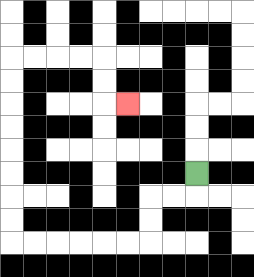{'start': '[8, 7]', 'end': '[5, 4]', 'path_directions': 'D,L,L,D,D,L,L,L,L,L,L,U,U,U,U,U,U,U,U,R,R,R,R,D,D,R', 'path_coordinates': '[[8, 7], [8, 8], [7, 8], [6, 8], [6, 9], [6, 10], [5, 10], [4, 10], [3, 10], [2, 10], [1, 10], [0, 10], [0, 9], [0, 8], [0, 7], [0, 6], [0, 5], [0, 4], [0, 3], [0, 2], [1, 2], [2, 2], [3, 2], [4, 2], [4, 3], [4, 4], [5, 4]]'}